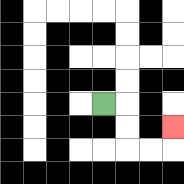{'start': '[4, 4]', 'end': '[7, 5]', 'path_directions': 'R,D,D,R,R,U', 'path_coordinates': '[[4, 4], [5, 4], [5, 5], [5, 6], [6, 6], [7, 6], [7, 5]]'}